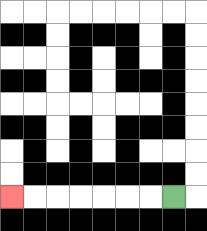{'start': '[7, 8]', 'end': '[0, 8]', 'path_directions': 'L,L,L,L,L,L,L', 'path_coordinates': '[[7, 8], [6, 8], [5, 8], [4, 8], [3, 8], [2, 8], [1, 8], [0, 8]]'}